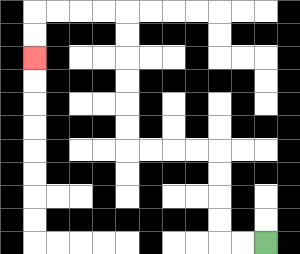{'start': '[11, 10]', 'end': '[1, 2]', 'path_directions': 'L,L,U,U,U,U,L,L,L,L,U,U,U,U,U,U,L,L,L,L,D,D', 'path_coordinates': '[[11, 10], [10, 10], [9, 10], [9, 9], [9, 8], [9, 7], [9, 6], [8, 6], [7, 6], [6, 6], [5, 6], [5, 5], [5, 4], [5, 3], [5, 2], [5, 1], [5, 0], [4, 0], [3, 0], [2, 0], [1, 0], [1, 1], [1, 2]]'}